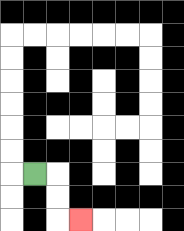{'start': '[1, 7]', 'end': '[3, 9]', 'path_directions': 'R,D,D,R', 'path_coordinates': '[[1, 7], [2, 7], [2, 8], [2, 9], [3, 9]]'}